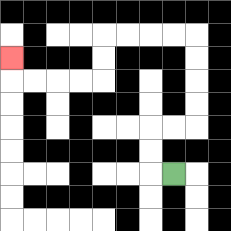{'start': '[7, 7]', 'end': '[0, 2]', 'path_directions': 'L,U,U,R,R,U,U,U,U,L,L,L,L,D,D,L,L,L,L,U', 'path_coordinates': '[[7, 7], [6, 7], [6, 6], [6, 5], [7, 5], [8, 5], [8, 4], [8, 3], [8, 2], [8, 1], [7, 1], [6, 1], [5, 1], [4, 1], [4, 2], [4, 3], [3, 3], [2, 3], [1, 3], [0, 3], [0, 2]]'}